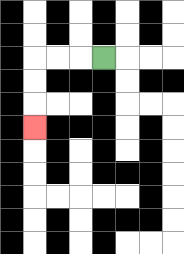{'start': '[4, 2]', 'end': '[1, 5]', 'path_directions': 'L,L,L,D,D,D', 'path_coordinates': '[[4, 2], [3, 2], [2, 2], [1, 2], [1, 3], [1, 4], [1, 5]]'}